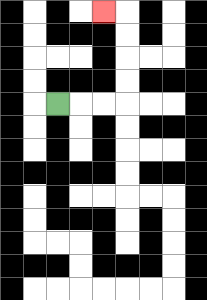{'start': '[2, 4]', 'end': '[4, 0]', 'path_directions': 'R,R,R,U,U,U,U,L', 'path_coordinates': '[[2, 4], [3, 4], [4, 4], [5, 4], [5, 3], [5, 2], [5, 1], [5, 0], [4, 0]]'}